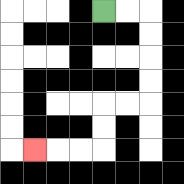{'start': '[4, 0]', 'end': '[1, 6]', 'path_directions': 'R,R,D,D,D,D,L,L,D,D,L,L,L', 'path_coordinates': '[[4, 0], [5, 0], [6, 0], [6, 1], [6, 2], [6, 3], [6, 4], [5, 4], [4, 4], [4, 5], [4, 6], [3, 6], [2, 6], [1, 6]]'}